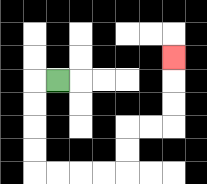{'start': '[2, 3]', 'end': '[7, 2]', 'path_directions': 'L,D,D,D,D,R,R,R,R,U,U,R,R,U,U,U', 'path_coordinates': '[[2, 3], [1, 3], [1, 4], [1, 5], [1, 6], [1, 7], [2, 7], [3, 7], [4, 7], [5, 7], [5, 6], [5, 5], [6, 5], [7, 5], [7, 4], [7, 3], [7, 2]]'}